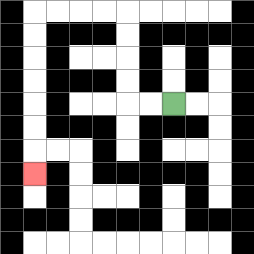{'start': '[7, 4]', 'end': '[1, 7]', 'path_directions': 'L,L,U,U,U,U,L,L,L,L,D,D,D,D,D,D,D', 'path_coordinates': '[[7, 4], [6, 4], [5, 4], [5, 3], [5, 2], [5, 1], [5, 0], [4, 0], [3, 0], [2, 0], [1, 0], [1, 1], [1, 2], [1, 3], [1, 4], [1, 5], [1, 6], [1, 7]]'}